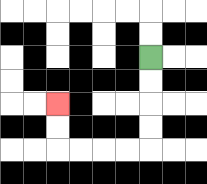{'start': '[6, 2]', 'end': '[2, 4]', 'path_directions': 'D,D,D,D,L,L,L,L,U,U', 'path_coordinates': '[[6, 2], [6, 3], [6, 4], [6, 5], [6, 6], [5, 6], [4, 6], [3, 6], [2, 6], [2, 5], [2, 4]]'}